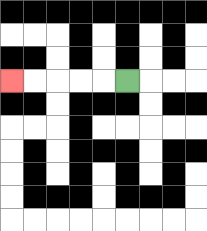{'start': '[5, 3]', 'end': '[0, 3]', 'path_directions': 'L,L,L,L,L', 'path_coordinates': '[[5, 3], [4, 3], [3, 3], [2, 3], [1, 3], [0, 3]]'}